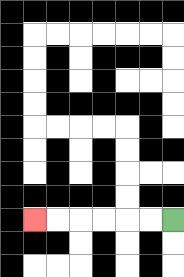{'start': '[7, 9]', 'end': '[1, 9]', 'path_directions': 'L,L,L,L,L,L', 'path_coordinates': '[[7, 9], [6, 9], [5, 9], [4, 9], [3, 9], [2, 9], [1, 9]]'}